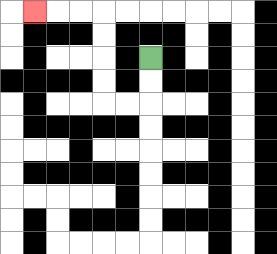{'start': '[6, 2]', 'end': '[1, 0]', 'path_directions': 'D,D,L,L,U,U,U,U,L,L,L', 'path_coordinates': '[[6, 2], [6, 3], [6, 4], [5, 4], [4, 4], [4, 3], [4, 2], [4, 1], [4, 0], [3, 0], [2, 0], [1, 0]]'}